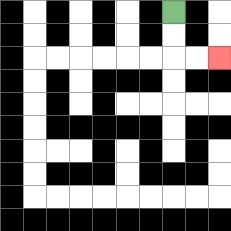{'start': '[7, 0]', 'end': '[9, 2]', 'path_directions': 'D,D,R,R', 'path_coordinates': '[[7, 0], [7, 1], [7, 2], [8, 2], [9, 2]]'}